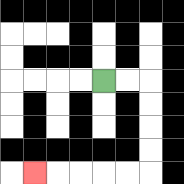{'start': '[4, 3]', 'end': '[1, 7]', 'path_directions': 'R,R,D,D,D,D,L,L,L,L,L', 'path_coordinates': '[[4, 3], [5, 3], [6, 3], [6, 4], [6, 5], [6, 6], [6, 7], [5, 7], [4, 7], [3, 7], [2, 7], [1, 7]]'}